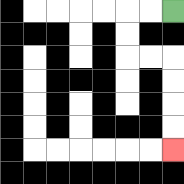{'start': '[7, 0]', 'end': '[7, 6]', 'path_directions': 'L,L,D,D,R,R,D,D,D,D', 'path_coordinates': '[[7, 0], [6, 0], [5, 0], [5, 1], [5, 2], [6, 2], [7, 2], [7, 3], [7, 4], [7, 5], [7, 6]]'}